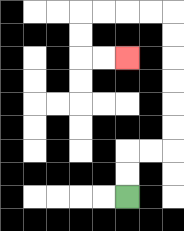{'start': '[5, 8]', 'end': '[5, 2]', 'path_directions': 'U,U,R,R,U,U,U,U,U,U,L,L,L,L,D,D,R,R', 'path_coordinates': '[[5, 8], [5, 7], [5, 6], [6, 6], [7, 6], [7, 5], [7, 4], [7, 3], [7, 2], [7, 1], [7, 0], [6, 0], [5, 0], [4, 0], [3, 0], [3, 1], [3, 2], [4, 2], [5, 2]]'}